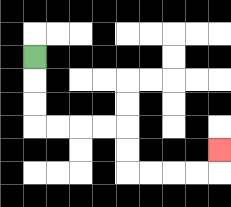{'start': '[1, 2]', 'end': '[9, 6]', 'path_directions': 'D,D,D,R,R,R,R,D,D,R,R,R,R,U', 'path_coordinates': '[[1, 2], [1, 3], [1, 4], [1, 5], [2, 5], [3, 5], [4, 5], [5, 5], [5, 6], [5, 7], [6, 7], [7, 7], [8, 7], [9, 7], [9, 6]]'}